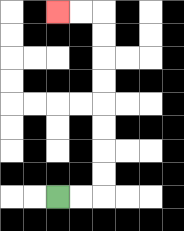{'start': '[2, 8]', 'end': '[2, 0]', 'path_directions': 'R,R,U,U,U,U,U,U,U,U,L,L', 'path_coordinates': '[[2, 8], [3, 8], [4, 8], [4, 7], [4, 6], [4, 5], [4, 4], [4, 3], [4, 2], [4, 1], [4, 0], [3, 0], [2, 0]]'}